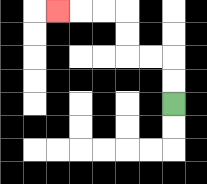{'start': '[7, 4]', 'end': '[2, 0]', 'path_directions': 'U,U,L,L,U,U,L,L,L', 'path_coordinates': '[[7, 4], [7, 3], [7, 2], [6, 2], [5, 2], [5, 1], [5, 0], [4, 0], [3, 0], [2, 0]]'}